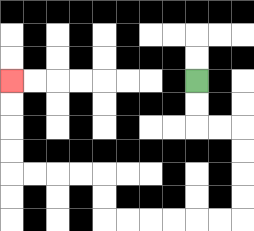{'start': '[8, 3]', 'end': '[0, 3]', 'path_directions': 'D,D,R,R,D,D,D,D,L,L,L,L,L,L,U,U,L,L,L,L,U,U,U,U', 'path_coordinates': '[[8, 3], [8, 4], [8, 5], [9, 5], [10, 5], [10, 6], [10, 7], [10, 8], [10, 9], [9, 9], [8, 9], [7, 9], [6, 9], [5, 9], [4, 9], [4, 8], [4, 7], [3, 7], [2, 7], [1, 7], [0, 7], [0, 6], [0, 5], [0, 4], [0, 3]]'}